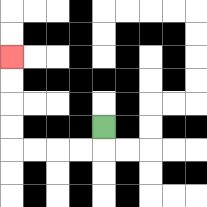{'start': '[4, 5]', 'end': '[0, 2]', 'path_directions': 'D,L,L,L,L,U,U,U,U', 'path_coordinates': '[[4, 5], [4, 6], [3, 6], [2, 6], [1, 6], [0, 6], [0, 5], [0, 4], [0, 3], [0, 2]]'}